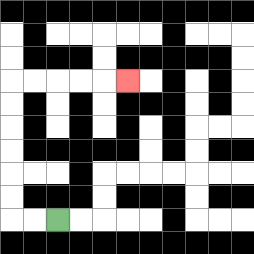{'start': '[2, 9]', 'end': '[5, 3]', 'path_directions': 'L,L,U,U,U,U,U,U,R,R,R,R,R', 'path_coordinates': '[[2, 9], [1, 9], [0, 9], [0, 8], [0, 7], [0, 6], [0, 5], [0, 4], [0, 3], [1, 3], [2, 3], [3, 3], [4, 3], [5, 3]]'}